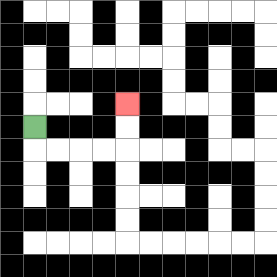{'start': '[1, 5]', 'end': '[5, 4]', 'path_directions': 'D,R,R,R,R,U,U', 'path_coordinates': '[[1, 5], [1, 6], [2, 6], [3, 6], [4, 6], [5, 6], [5, 5], [5, 4]]'}